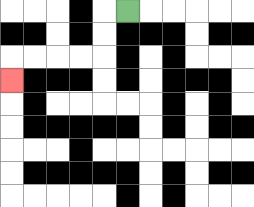{'start': '[5, 0]', 'end': '[0, 3]', 'path_directions': 'L,D,D,L,L,L,L,D', 'path_coordinates': '[[5, 0], [4, 0], [4, 1], [4, 2], [3, 2], [2, 2], [1, 2], [0, 2], [0, 3]]'}